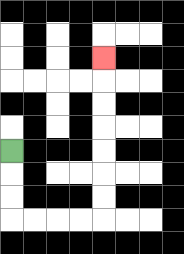{'start': '[0, 6]', 'end': '[4, 2]', 'path_directions': 'D,D,D,R,R,R,R,U,U,U,U,U,U,U', 'path_coordinates': '[[0, 6], [0, 7], [0, 8], [0, 9], [1, 9], [2, 9], [3, 9], [4, 9], [4, 8], [4, 7], [4, 6], [4, 5], [4, 4], [4, 3], [4, 2]]'}